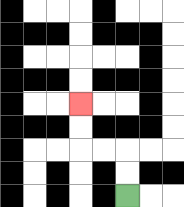{'start': '[5, 8]', 'end': '[3, 4]', 'path_directions': 'U,U,L,L,U,U', 'path_coordinates': '[[5, 8], [5, 7], [5, 6], [4, 6], [3, 6], [3, 5], [3, 4]]'}